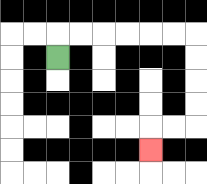{'start': '[2, 2]', 'end': '[6, 6]', 'path_directions': 'U,R,R,R,R,R,R,D,D,D,D,L,L,D', 'path_coordinates': '[[2, 2], [2, 1], [3, 1], [4, 1], [5, 1], [6, 1], [7, 1], [8, 1], [8, 2], [8, 3], [8, 4], [8, 5], [7, 5], [6, 5], [6, 6]]'}